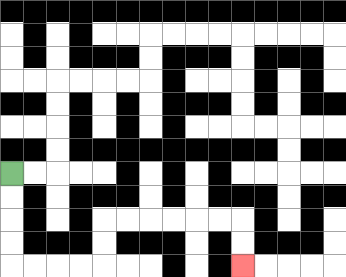{'start': '[0, 7]', 'end': '[10, 11]', 'path_directions': 'D,D,D,D,R,R,R,R,U,U,R,R,R,R,R,R,D,D', 'path_coordinates': '[[0, 7], [0, 8], [0, 9], [0, 10], [0, 11], [1, 11], [2, 11], [3, 11], [4, 11], [4, 10], [4, 9], [5, 9], [6, 9], [7, 9], [8, 9], [9, 9], [10, 9], [10, 10], [10, 11]]'}